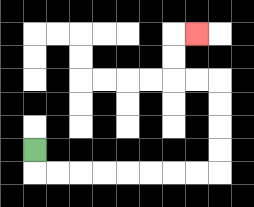{'start': '[1, 6]', 'end': '[8, 1]', 'path_directions': 'D,R,R,R,R,R,R,R,R,U,U,U,U,L,L,U,U,R', 'path_coordinates': '[[1, 6], [1, 7], [2, 7], [3, 7], [4, 7], [5, 7], [6, 7], [7, 7], [8, 7], [9, 7], [9, 6], [9, 5], [9, 4], [9, 3], [8, 3], [7, 3], [7, 2], [7, 1], [8, 1]]'}